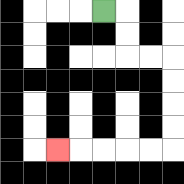{'start': '[4, 0]', 'end': '[2, 6]', 'path_directions': 'R,D,D,R,R,D,D,D,D,L,L,L,L,L', 'path_coordinates': '[[4, 0], [5, 0], [5, 1], [5, 2], [6, 2], [7, 2], [7, 3], [7, 4], [7, 5], [7, 6], [6, 6], [5, 6], [4, 6], [3, 6], [2, 6]]'}